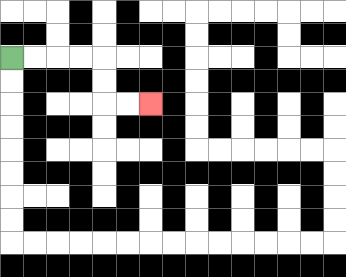{'start': '[0, 2]', 'end': '[6, 4]', 'path_directions': 'R,R,R,R,D,D,R,R', 'path_coordinates': '[[0, 2], [1, 2], [2, 2], [3, 2], [4, 2], [4, 3], [4, 4], [5, 4], [6, 4]]'}